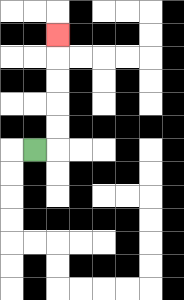{'start': '[1, 6]', 'end': '[2, 1]', 'path_directions': 'R,U,U,U,U,U', 'path_coordinates': '[[1, 6], [2, 6], [2, 5], [2, 4], [2, 3], [2, 2], [2, 1]]'}